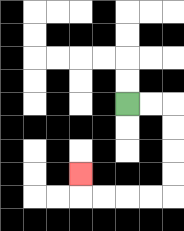{'start': '[5, 4]', 'end': '[3, 7]', 'path_directions': 'R,R,D,D,D,D,L,L,L,L,U', 'path_coordinates': '[[5, 4], [6, 4], [7, 4], [7, 5], [7, 6], [7, 7], [7, 8], [6, 8], [5, 8], [4, 8], [3, 8], [3, 7]]'}